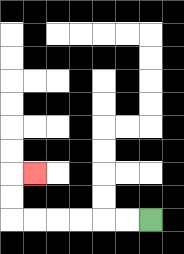{'start': '[6, 9]', 'end': '[1, 7]', 'path_directions': 'L,L,L,L,L,L,U,U,R', 'path_coordinates': '[[6, 9], [5, 9], [4, 9], [3, 9], [2, 9], [1, 9], [0, 9], [0, 8], [0, 7], [1, 7]]'}